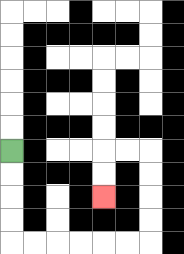{'start': '[0, 6]', 'end': '[4, 8]', 'path_directions': 'D,D,D,D,R,R,R,R,R,R,U,U,U,U,L,L,D,D', 'path_coordinates': '[[0, 6], [0, 7], [0, 8], [0, 9], [0, 10], [1, 10], [2, 10], [3, 10], [4, 10], [5, 10], [6, 10], [6, 9], [6, 8], [6, 7], [6, 6], [5, 6], [4, 6], [4, 7], [4, 8]]'}